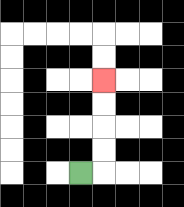{'start': '[3, 7]', 'end': '[4, 3]', 'path_directions': 'R,U,U,U,U', 'path_coordinates': '[[3, 7], [4, 7], [4, 6], [4, 5], [4, 4], [4, 3]]'}